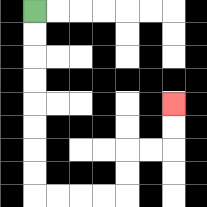{'start': '[1, 0]', 'end': '[7, 4]', 'path_directions': 'D,D,D,D,D,D,D,D,R,R,R,R,U,U,R,R,U,U', 'path_coordinates': '[[1, 0], [1, 1], [1, 2], [1, 3], [1, 4], [1, 5], [1, 6], [1, 7], [1, 8], [2, 8], [3, 8], [4, 8], [5, 8], [5, 7], [5, 6], [6, 6], [7, 6], [7, 5], [7, 4]]'}